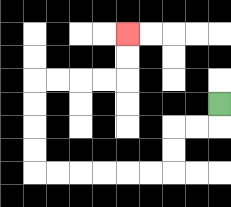{'start': '[9, 4]', 'end': '[5, 1]', 'path_directions': 'D,L,L,D,D,L,L,L,L,L,L,U,U,U,U,R,R,R,R,U,U', 'path_coordinates': '[[9, 4], [9, 5], [8, 5], [7, 5], [7, 6], [7, 7], [6, 7], [5, 7], [4, 7], [3, 7], [2, 7], [1, 7], [1, 6], [1, 5], [1, 4], [1, 3], [2, 3], [3, 3], [4, 3], [5, 3], [5, 2], [5, 1]]'}